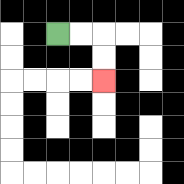{'start': '[2, 1]', 'end': '[4, 3]', 'path_directions': 'R,R,D,D', 'path_coordinates': '[[2, 1], [3, 1], [4, 1], [4, 2], [4, 3]]'}